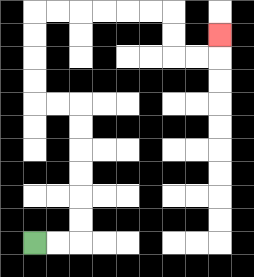{'start': '[1, 10]', 'end': '[9, 1]', 'path_directions': 'R,R,U,U,U,U,U,U,L,L,U,U,U,U,R,R,R,R,R,R,D,D,R,R,U', 'path_coordinates': '[[1, 10], [2, 10], [3, 10], [3, 9], [3, 8], [3, 7], [3, 6], [3, 5], [3, 4], [2, 4], [1, 4], [1, 3], [1, 2], [1, 1], [1, 0], [2, 0], [3, 0], [4, 0], [5, 0], [6, 0], [7, 0], [7, 1], [7, 2], [8, 2], [9, 2], [9, 1]]'}